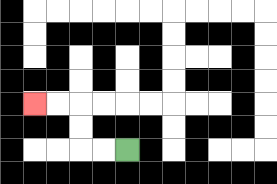{'start': '[5, 6]', 'end': '[1, 4]', 'path_directions': 'L,L,U,U,L,L', 'path_coordinates': '[[5, 6], [4, 6], [3, 6], [3, 5], [3, 4], [2, 4], [1, 4]]'}